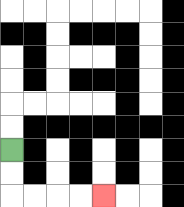{'start': '[0, 6]', 'end': '[4, 8]', 'path_directions': 'D,D,R,R,R,R', 'path_coordinates': '[[0, 6], [0, 7], [0, 8], [1, 8], [2, 8], [3, 8], [4, 8]]'}